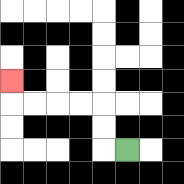{'start': '[5, 6]', 'end': '[0, 3]', 'path_directions': 'L,U,U,L,L,L,L,U', 'path_coordinates': '[[5, 6], [4, 6], [4, 5], [4, 4], [3, 4], [2, 4], [1, 4], [0, 4], [0, 3]]'}